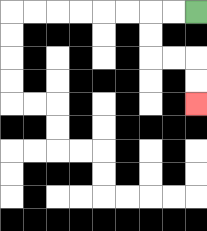{'start': '[8, 0]', 'end': '[8, 4]', 'path_directions': 'L,L,D,D,R,R,D,D', 'path_coordinates': '[[8, 0], [7, 0], [6, 0], [6, 1], [6, 2], [7, 2], [8, 2], [8, 3], [8, 4]]'}